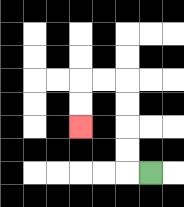{'start': '[6, 7]', 'end': '[3, 5]', 'path_directions': 'L,U,U,U,U,L,L,D,D', 'path_coordinates': '[[6, 7], [5, 7], [5, 6], [5, 5], [5, 4], [5, 3], [4, 3], [3, 3], [3, 4], [3, 5]]'}